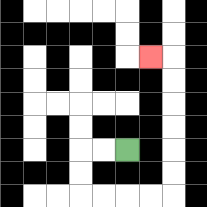{'start': '[5, 6]', 'end': '[6, 2]', 'path_directions': 'L,L,D,D,R,R,R,R,U,U,U,U,U,U,L', 'path_coordinates': '[[5, 6], [4, 6], [3, 6], [3, 7], [3, 8], [4, 8], [5, 8], [6, 8], [7, 8], [7, 7], [7, 6], [7, 5], [7, 4], [7, 3], [7, 2], [6, 2]]'}